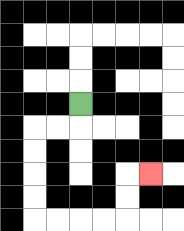{'start': '[3, 4]', 'end': '[6, 7]', 'path_directions': 'D,L,L,D,D,D,D,R,R,R,R,U,U,R', 'path_coordinates': '[[3, 4], [3, 5], [2, 5], [1, 5], [1, 6], [1, 7], [1, 8], [1, 9], [2, 9], [3, 9], [4, 9], [5, 9], [5, 8], [5, 7], [6, 7]]'}